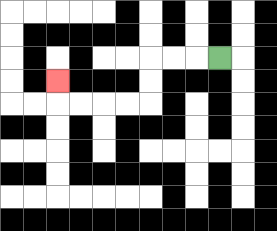{'start': '[9, 2]', 'end': '[2, 3]', 'path_directions': 'L,L,L,D,D,L,L,L,L,U', 'path_coordinates': '[[9, 2], [8, 2], [7, 2], [6, 2], [6, 3], [6, 4], [5, 4], [4, 4], [3, 4], [2, 4], [2, 3]]'}